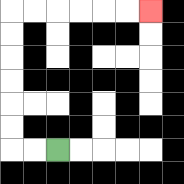{'start': '[2, 6]', 'end': '[6, 0]', 'path_directions': 'L,L,U,U,U,U,U,U,R,R,R,R,R,R', 'path_coordinates': '[[2, 6], [1, 6], [0, 6], [0, 5], [0, 4], [0, 3], [0, 2], [0, 1], [0, 0], [1, 0], [2, 0], [3, 0], [4, 0], [5, 0], [6, 0]]'}